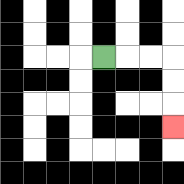{'start': '[4, 2]', 'end': '[7, 5]', 'path_directions': 'R,R,R,D,D,D', 'path_coordinates': '[[4, 2], [5, 2], [6, 2], [7, 2], [7, 3], [7, 4], [7, 5]]'}